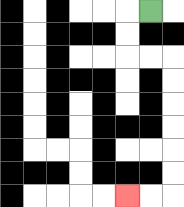{'start': '[6, 0]', 'end': '[5, 8]', 'path_directions': 'L,D,D,R,R,D,D,D,D,D,D,L,L', 'path_coordinates': '[[6, 0], [5, 0], [5, 1], [5, 2], [6, 2], [7, 2], [7, 3], [7, 4], [7, 5], [7, 6], [7, 7], [7, 8], [6, 8], [5, 8]]'}